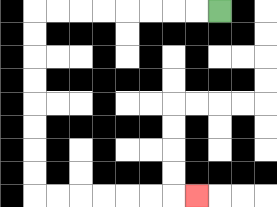{'start': '[9, 0]', 'end': '[8, 8]', 'path_directions': 'L,L,L,L,L,L,L,L,D,D,D,D,D,D,D,D,R,R,R,R,R,R,R', 'path_coordinates': '[[9, 0], [8, 0], [7, 0], [6, 0], [5, 0], [4, 0], [3, 0], [2, 0], [1, 0], [1, 1], [1, 2], [1, 3], [1, 4], [1, 5], [1, 6], [1, 7], [1, 8], [2, 8], [3, 8], [4, 8], [5, 8], [6, 8], [7, 8], [8, 8]]'}